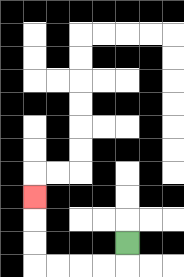{'start': '[5, 10]', 'end': '[1, 8]', 'path_directions': 'D,L,L,L,L,U,U,U', 'path_coordinates': '[[5, 10], [5, 11], [4, 11], [3, 11], [2, 11], [1, 11], [1, 10], [1, 9], [1, 8]]'}